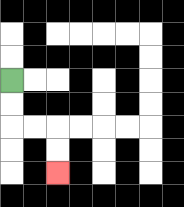{'start': '[0, 3]', 'end': '[2, 7]', 'path_directions': 'D,D,R,R,D,D', 'path_coordinates': '[[0, 3], [0, 4], [0, 5], [1, 5], [2, 5], [2, 6], [2, 7]]'}